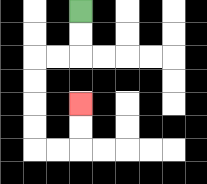{'start': '[3, 0]', 'end': '[3, 4]', 'path_directions': 'D,D,L,L,D,D,D,D,R,R,U,U', 'path_coordinates': '[[3, 0], [3, 1], [3, 2], [2, 2], [1, 2], [1, 3], [1, 4], [1, 5], [1, 6], [2, 6], [3, 6], [3, 5], [3, 4]]'}